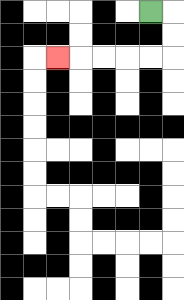{'start': '[6, 0]', 'end': '[2, 2]', 'path_directions': 'R,D,D,L,L,L,L,L', 'path_coordinates': '[[6, 0], [7, 0], [7, 1], [7, 2], [6, 2], [5, 2], [4, 2], [3, 2], [2, 2]]'}